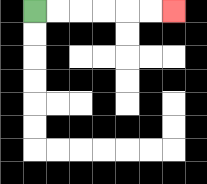{'start': '[1, 0]', 'end': '[7, 0]', 'path_directions': 'R,R,R,R,R,R', 'path_coordinates': '[[1, 0], [2, 0], [3, 0], [4, 0], [5, 0], [6, 0], [7, 0]]'}